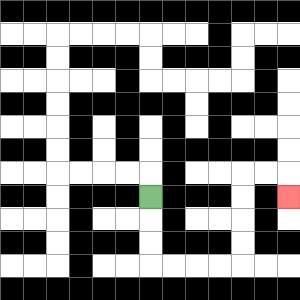{'start': '[6, 8]', 'end': '[12, 8]', 'path_directions': 'D,D,D,R,R,R,R,U,U,U,U,R,R,D', 'path_coordinates': '[[6, 8], [6, 9], [6, 10], [6, 11], [7, 11], [8, 11], [9, 11], [10, 11], [10, 10], [10, 9], [10, 8], [10, 7], [11, 7], [12, 7], [12, 8]]'}